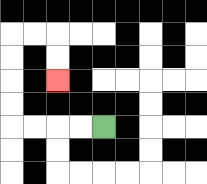{'start': '[4, 5]', 'end': '[2, 3]', 'path_directions': 'L,L,L,L,U,U,U,U,R,R,D,D', 'path_coordinates': '[[4, 5], [3, 5], [2, 5], [1, 5], [0, 5], [0, 4], [0, 3], [0, 2], [0, 1], [1, 1], [2, 1], [2, 2], [2, 3]]'}